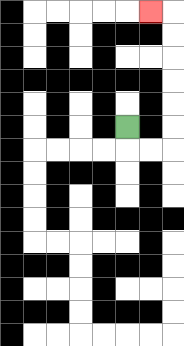{'start': '[5, 5]', 'end': '[6, 0]', 'path_directions': 'D,R,R,U,U,U,U,U,U,L', 'path_coordinates': '[[5, 5], [5, 6], [6, 6], [7, 6], [7, 5], [7, 4], [7, 3], [7, 2], [7, 1], [7, 0], [6, 0]]'}